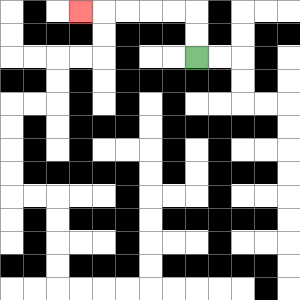{'start': '[8, 2]', 'end': '[3, 0]', 'path_directions': 'U,U,L,L,L,L,L', 'path_coordinates': '[[8, 2], [8, 1], [8, 0], [7, 0], [6, 0], [5, 0], [4, 0], [3, 0]]'}